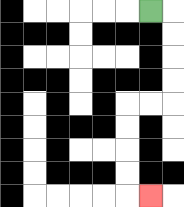{'start': '[6, 0]', 'end': '[6, 8]', 'path_directions': 'R,D,D,D,D,L,L,D,D,D,D,R', 'path_coordinates': '[[6, 0], [7, 0], [7, 1], [7, 2], [7, 3], [7, 4], [6, 4], [5, 4], [5, 5], [5, 6], [5, 7], [5, 8], [6, 8]]'}